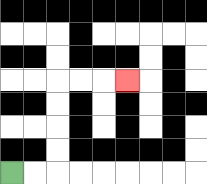{'start': '[0, 7]', 'end': '[5, 3]', 'path_directions': 'R,R,U,U,U,U,R,R,R', 'path_coordinates': '[[0, 7], [1, 7], [2, 7], [2, 6], [2, 5], [2, 4], [2, 3], [3, 3], [4, 3], [5, 3]]'}